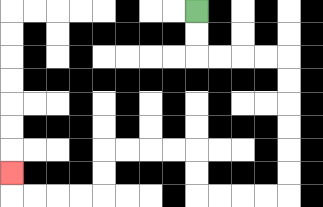{'start': '[8, 0]', 'end': '[0, 7]', 'path_directions': 'D,D,R,R,R,R,D,D,D,D,D,D,L,L,L,L,U,U,L,L,L,L,D,D,L,L,L,L,U', 'path_coordinates': '[[8, 0], [8, 1], [8, 2], [9, 2], [10, 2], [11, 2], [12, 2], [12, 3], [12, 4], [12, 5], [12, 6], [12, 7], [12, 8], [11, 8], [10, 8], [9, 8], [8, 8], [8, 7], [8, 6], [7, 6], [6, 6], [5, 6], [4, 6], [4, 7], [4, 8], [3, 8], [2, 8], [1, 8], [0, 8], [0, 7]]'}